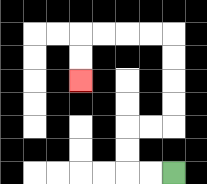{'start': '[7, 7]', 'end': '[3, 3]', 'path_directions': 'L,L,U,U,R,R,U,U,U,U,L,L,L,L,D,D', 'path_coordinates': '[[7, 7], [6, 7], [5, 7], [5, 6], [5, 5], [6, 5], [7, 5], [7, 4], [7, 3], [7, 2], [7, 1], [6, 1], [5, 1], [4, 1], [3, 1], [3, 2], [3, 3]]'}